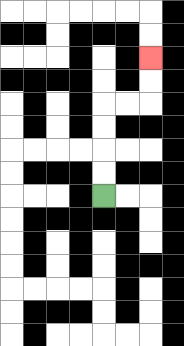{'start': '[4, 8]', 'end': '[6, 2]', 'path_directions': 'U,U,U,U,R,R,U,U', 'path_coordinates': '[[4, 8], [4, 7], [4, 6], [4, 5], [4, 4], [5, 4], [6, 4], [6, 3], [6, 2]]'}